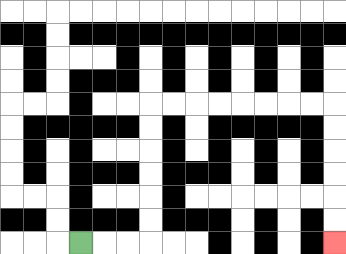{'start': '[3, 10]', 'end': '[14, 10]', 'path_directions': 'R,R,R,U,U,U,U,U,U,R,R,R,R,R,R,R,R,D,D,D,D,D,D', 'path_coordinates': '[[3, 10], [4, 10], [5, 10], [6, 10], [6, 9], [6, 8], [6, 7], [6, 6], [6, 5], [6, 4], [7, 4], [8, 4], [9, 4], [10, 4], [11, 4], [12, 4], [13, 4], [14, 4], [14, 5], [14, 6], [14, 7], [14, 8], [14, 9], [14, 10]]'}